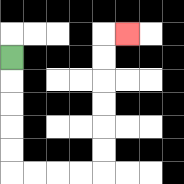{'start': '[0, 2]', 'end': '[5, 1]', 'path_directions': 'D,D,D,D,D,R,R,R,R,U,U,U,U,U,U,R', 'path_coordinates': '[[0, 2], [0, 3], [0, 4], [0, 5], [0, 6], [0, 7], [1, 7], [2, 7], [3, 7], [4, 7], [4, 6], [4, 5], [4, 4], [4, 3], [4, 2], [4, 1], [5, 1]]'}